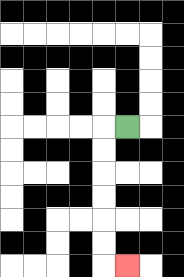{'start': '[5, 5]', 'end': '[5, 11]', 'path_directions': 'L,D,D,D,D,D,D,R', 'path_coordinates': '[[5, 5], [4, 5], [4, 6], [4, 7], [4, 8], [4, 9], [4, 10], [4, 11], [5, 11]]'}